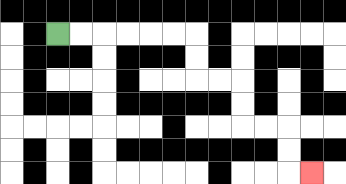{'start': '[2, 1]', 'end': '[13, 7]', 'path_directions': 'R,R,R,R,R,R,D,D,R,R,D,D,R,R,D,D,R', 'path_coordinates': '[[2, 1], [3, 1], [4, 1], [5, 1], [6, 1], [7, 1], [8, 1], [8, 2], [8, 3], [9, 3], [10, 3], [10, 4], [10, 5], [11, 5], [12, 5], [12, 6], [12, 7], [13, 7]]'}